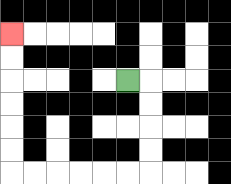{'start': '[5, 3]', 'end': '[0, 1]', 'path_directions': 'R,D,D,D,D,L,L,L,L,L,L,U,U,U,U,U,U', 'path_coordinates': '[[5, 3], [6, 3], [6, 4], [6, 5], [6, 6], [6, 7], [5, 7], [4, 7], [3, 7], [2, 7], [1, 7], [0, 7], [0, 6], [0, 5], [0, 4], [0, 3], [0, 2], [0, 1]]'}